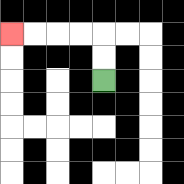{'start': '[4, 3]', 'end': '[0, 1]', 'path_directions': 'U,U,L,L,L,L', 'path_coordinates': '[[4, 3], [4, 2], [4, 1], [3, 1], [2, 1], [1, 1], [0, 1]]'}